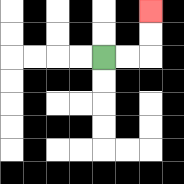{'start': '[4, 2]', 'end': '[6, 0]', 'path_directions': 'R,R,U,U', 'path_coordinates': '[[4, 2], [5, 2], [6, 2], [6, 1], [6, 0]]'}